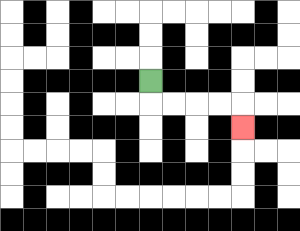{'start': '[6, 3]', 'end': '[10, 5]', 'path_directions': 'D,R,R,R,R,D', 'path_coordinates': '[[6, 3], [6, 4], [7, 4], [8, 4], [9, 4], [10, 4], [10, 5]]'}